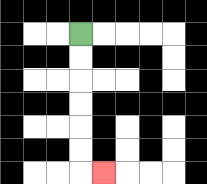{'start': '[3, 1]', 'end': '[4, 7]', 'path_directions': 'D,D,D,D,D,D,R', 'path_coordinates': '[[3, 1], [3, 2], [3, 3], [3, 4], [3, 5], [3, 6], [3, 7], [4, 7]]'}